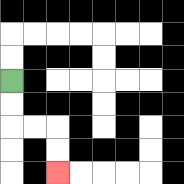{'start': '[0, 3]', 'end': '[2, 7]', 'path_directions': 'D,D,R,R,D,D', 'path_coordinates': '[[0, 3], [0, 4], [0, 5], [1, 5], [2, 5], [2, 6], [2, 7]]'}